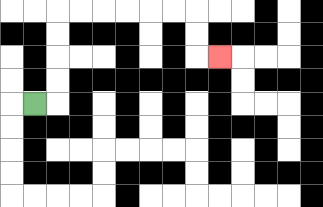{'start': '[1, 4]', 'end': '[9, 2]', 'path_directions': 'R,U,U,U,U,R,R,R,R,R,R,D,D,R', 'path_coordinates': '[[1, 4], [2, 4], [2, 3], [2, 2], [2, 1], [2, 0], [3, 0], [4, 0], [5, 0], [6, 0], [7, 0], [8, 0], [8, 1], [8, 2], [9, 2]]'}